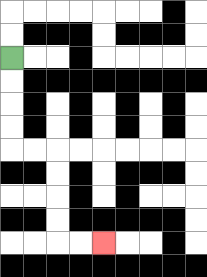{'start': '[0, 2]', 'end': '[4, 10]', 'path_directions': 'D,D,D,D,R,R,D,D,D,D,R,R', 'path_coordinates': '[[0, 2], [0, 3], [0, 4], [0, 5], [0, 6], [1, 6], [2, 6], [2, 7], [2, 8], [2, 9], [2, 10], [3, 10], [4, 10]]'}